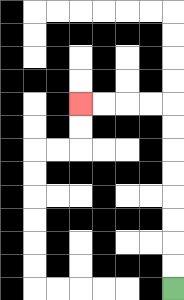{'start': '[7, 12]', 'end': '[3, 4]', 'path_directions': 'U,U,U,U,U,U,U,U,L,L,L,L', 'path_coordinates': '[[7, 12], [7, 11], [7, 10], [7, 9], [7, 8], [7, 7], [7, 6], [7, 5], [7, 4], [6, 4], [5, 4], [4, 4], [3, 4]]'}